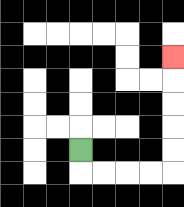{'start': '[3, 6]', 'end': '[7, 2]', 'path_directions': 'D,R,R,R,R,U,U,U,U,U', 'path_coordinates': '[[3, 6], [3, 7], [4, 7], [5, 7], [6, 7], [7, 7], [7, 6], [7, 5], [7, 4], [7, 3], [7, 2]]'}